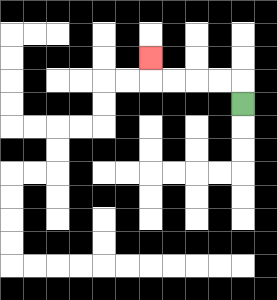{'start': '[10, 4]', 'end': '[6, 2]', 'path_directions': 'U,L,L,L,L,U', 'path_coordinates': '[[10, 4], [10, 3], [9, 3], [8, 3], [7, 3], [6, 3], [6, 2]]'}